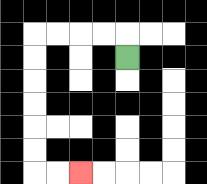{'start': '[5, 2]', 'end': '[3, 7]', 'path_directions': 'U,L,L,L,L,D,D,D,D,D,D,R,R', 'path_coordinates': '[[5, 2], [5, 1], [4, 1], [3, 1], [2, 1], [1, 1], [1, 2], [1, 3], [1, 4], [1, 5], [1, 6], [1, 7], [2, 7], [3, 7]]'}